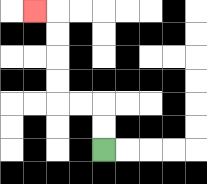{'start': '[4, 6]', 'end': '[1, 0]', 'path_directions': 'U,U,L,L,U,U,U,U,L', 'path_coordinates': '[[4, 6], [4, 5], [4, 4], [3, 4], [2, 4], [2, 3], [2, 2], [2, 1], [2, 0], [1, 0]]'}